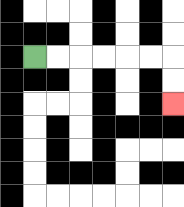{'start': '[1, 2]', 'end': '[7, 4]', 'path_directions': 'R,R,R,R,R,R,D,D', 'path_coordinates': '[[1, 2], [2, 2], [3, 2], [4, 2], [5, 2], [6, 2], [7, 2], [7, 3], [7, 4]]'}